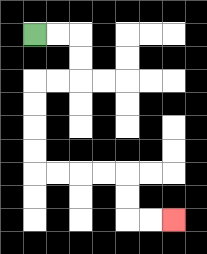{'start': '[1, 1]', 'end': '[7, 9]', 'path_directions': 'R,R,D,D,L,L,D,D,D,D,R,R,R,R,D,D,R,R', 'path_coordinates': '[[1, 1], [2, 1], [3, 1], [3, 2], [3, 3], [2, 3], [1, 3], [1, 4], [1, 5], [1, 6], [1, 7], [2, 7], [3, 7], [4, 7], [5, 7], [5, 8], [5, 9], [6, 9], [7, 9]]'}